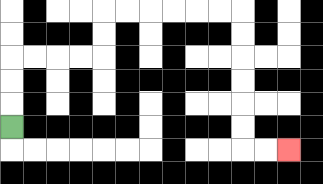{'start': '[0, 5]', 'end': '[12, 6]', 'path_directions': 'U,U,U,R,R,R,R,U,U,R,R,R,R,R,R,D,D,D,D,D,D,R,R', 'path_coordinates': '[[0, 5], [0, 4], [0, 3], [0, 2], [1, 2], [2, 2], [3, 2], [4, 2], [4, 1], [4, 0], [5, 0], [6, 0], [7, 0], [8, 0], [9, 0], [10, 0], [10, 1], [10, 2], [10, 3], [10, 4], [10, 5], [10, 6], [11, 6], [12, 6]]'}